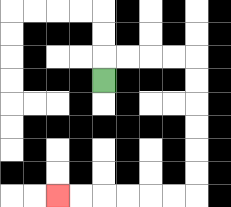{'start': '[4, 3]', 'end': '[2, 8]', 'path_directions': 'U,R,R,R,R,D,D,D,D,D,D,L,L,L,L,L,L', 'path_coordinates': '[[4, 3], [4, 2], [5, 2], [6, 2], [7, 2], [8, 2], [8, 3], [8, 4], [8, 5], [8, 6], [8, 7], [8, 8], [7, 8], [6, 8], [5, 8], [4, 8], [3, 8], [2, 8]]'}